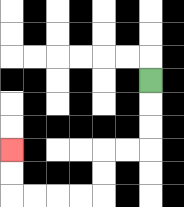{'start': '[6, 3]', 'end': '[0, 6]', 'path_directions': 'D,D,D,L,L,D,D,L,L,L,L,U,U', 'path_coordinates': '[[6, 3], [6, 4], [6, 5], [6, 6], [5, 6], [4, 6], [4, 7], [4, 8], [3, 8], [2, 8], [1, 8], [0, 8], [0, 7], [0, 6]]'}